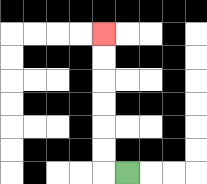{'start': '[5, 7]', 'end': '[4, 1]', 'path_directions': 'L,U,U,U,U,U,U', 'path_coordinates': '[[5, 7], [4, 7], [4, 6], [4, 5], [4, 4], [4, 3], [4, 2], [4, 1]]'}